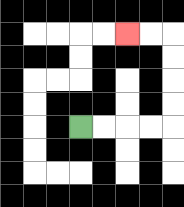{'start': '[3, 5]', 'end': '[5, 1]', 'path_directions': 'R,R,R,R,U,U,U,U,L,L', 'path_coordinates': '[[3, 5], [4, 5], [5, 5], [6, 5], [7, 5], [7, 4], [7, 3], [7, 2], [7, 1], [6, 1], [5, 1]]'}